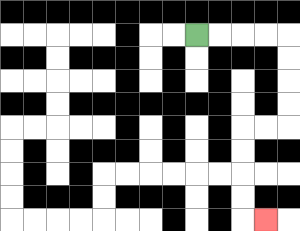{'start': '[8, 1]', 'end': '[11, 9]', 'path_directions': 'R,R,R,R,D,D,D,D,L,L,D,D,D,D,R', 'path_coordinates': '[[8, 1], [9, 1], [10, 1], [11, 1], [12, 1], [12, 2], [12, 3], [12, 4], [12, 5], [11, 5], [10, 5], [10, 6], [10, 7], [10, 8], [10, 9], [11, 9]]'}